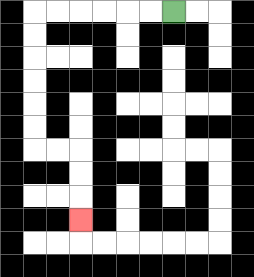{'start': '[7, 0]', 'end': '[3, 9]', 'path_directions': 'L,L,L,L,L,L,D,D,D,D,D,D,R,R,D,D,D', 'path_coordinates': '[[7, 0], [6, 0], [5, 0], [4, 0], [3, 0], [2, 0], [1, 0], [1, 1], [1, 2], [1, 3], [1, 4], [1, 5], [1, 6], [2, 6], [3, 6], [3, 7], [3, 8], [3, 9]]'}